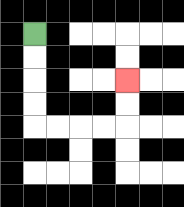{'start': '[1, 1]', 'end': '[5, 3]', 'path_directions': 'D,D,D,D,R,R,R,R,U,U', 'path_coordinates': '[[1, 1], [1, 2], [1, 3], [1, 4], [1, 5], [2, 5], [3, 5], [4, 5], [5, 5], [5, 4], [5, 3]]'}